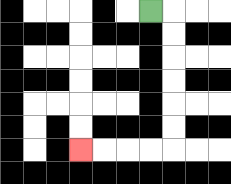{'start': '[6, 0]', 'end': '[3, 6]', 'path_directions': 'R,D,D,D,D,D,D,L,L,L,L', 'path_coordinates': '[[6, 0], [7, 0], [7, 1], [7, 2], [7, 3], [7, 4], [7, 5], [7, 6], [6, 6], [5, 6], [4, 6], [3, 6]]'}